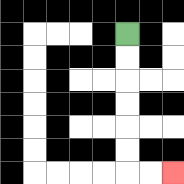{'start': '[5, 1]', 'end': '[7, 7]', 'path_directions': 'D,D,D,D,D,D,R,R', 'path_coordinates': '[[5, 1], [5, 2], [5, 3], [5, 4], [5, 5], [5, 6], [5, 7], [6, 7], [7, 7]]'}